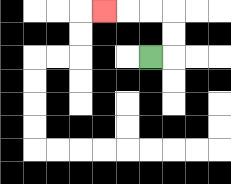{'start': '[6, 2]', 'end': '[4, 0]', 'path_directions': 'R,U,U,L,L,L', 'path_coordinates': '[[6, 2], [7, 2], [7, 1], [7, 0], [6, 0], [5, 0], [4, 0]]'}